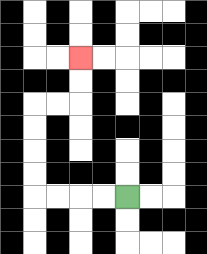{'start': '[5, 8]', 'end': '[3, 2]', 'path_directions': 'L,L,L,L,U,U,U,U,R,R,U,U', 'path_coordinates': '[[5, 8], [4, 8], [3, 8], [2, 8], [1, 8], [1, 7], [1, 6], [1, 5], [1, 4], [2, 4], [3, 4], [3, 3], [3, 2]]'}